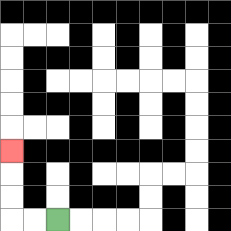{'start': '[2, 9]', 'end': '[0, 6]', 'path_directions': 'L,L,U,U,U', 'path_coordinates': '[[2, 9], [1, 9], [0, 9], [0, 8], [0, 7], [0, 6]]'}